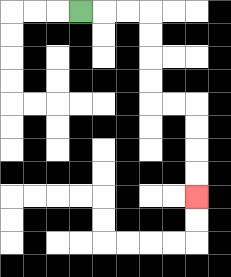{'start': '[3, 0]', 'end': '[8, 8]', 'path_directions': 'R,R,R,D,D,D,D,R,R,D,D,D,D', 'path_coordinates': '[[3, 0], [4, 0], [5, 0], [6, 0], [6, 1], [6, 2], [6, 3], [6, 4], [7, 4], [8, 4], [8, 5], [8, 6], [8, 7], [8, 8]]'}